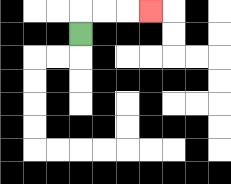{'start': '[3, 1]', 'end': '[6, 0]', 'path_directions': 'U,R,R,R', 'path_coordinates': '[[3, 1], [3, 0], [4, 0], [5, 0], [6, 0]]'}